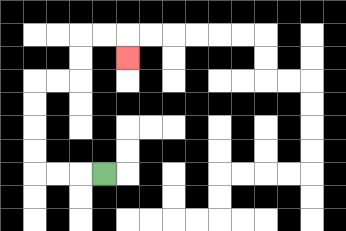{'start': '[4, 7]', 'end': '[5, 2]', 'path_directions': 'L,L,L,U,U,U,U,R,R,U,U,R,R,D', 'path_coordinates': '[[4, 7], [3, 7], [2, 7], [1, 7], [1, 6], [1, 5], [1, 4], [1, 3], [2, 3], [3, 3], [3, 2], [3, 1], [4, 1], [5, 1], [5, 2]]'}